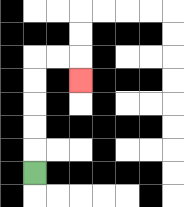{'start': '[1, 7]', 'end': '[3, 3]', 'path_directions': 'U,U,U,U,U,R,R,D', 'path_coordinates': '[[1, 7], [1, 6], [1, 5], [1, 4], [1, 3], [1, 2], [2, 2], [3, 2], [3, 3]]'}